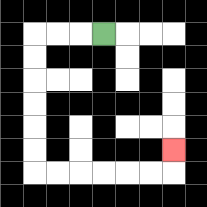{'start': '[4, 1]', 'end': '[7, 6]', 'path_directions': 'L,L,L,D,D,D,D,D,D,R,R,R,R,R,R,U', 'path_coordinates': '[[4, 1], [3, 1], [2, 1], [1, 1], [1, 2], [1, 3], [1, 4], [1, 5], [1, 6], [1, 7], [2, 7], [3, 7], [4, 7], [5, 7], [6, 7], [7, 7], [7, 6]]'}